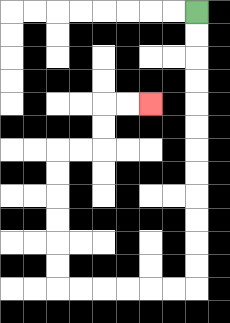{'start': '[8, 0]', 'end': '[6, 4]', 'path_directions': 'D,D,D,D,D,D,D,D,D,D,D,D,L,L,L,L,L,L,U,U,U,U,U,U,R,R,U,U,R,R', 'path_coordinates': '[[8, 0], [8, 1], [8, 2], [8, 3], [8, 4], [8, 5], [8, 6], [8, 7], [8, 8], [8, 9], [8, 10], [8, 11], [8, 12], [7, 12], [6, 12], [5, 12], [4, 12], [3, 12], [2, 12], [2, 11], [2, 10], [2, 9], [2, 8], [2, 7], [2, 6], [3, 6], [4, 6], [4, 5], [4, 4], [5, 4], [6, 4]]'}